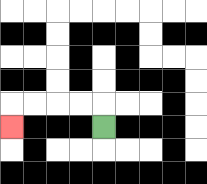{'start': '[4, 5]', 'end': '[0, 5]', 'path_directions': 'U,L,L,L,L,D', 'path_coordinates': '[[4, 5], [4, 4], [3, 4], [2, 4], [1, 4], [0, 4], [0, 5]]'}